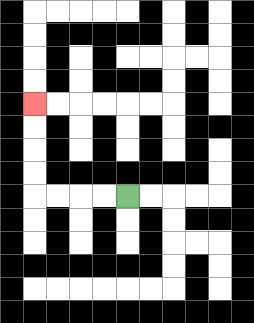{'start': '[5, 8]', 'end': '[1, 4]', 'path_directions': 'L,L,L,L,U,U,U,U', 'path_coordinates': '[[5, 8], [4, 8], [3, 8], [2, 8], [1, 8], [1, 7], [1, 6], [1, 5], [1, 4]]'}